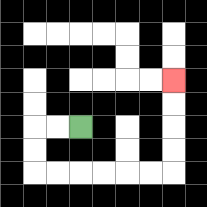{'start': '[3, 5]', 'end': '[7, 3]', 'path_directions': 'L,L,D,D,R,R,R,R,R,R,U,U,U,U', 'path_coordinates': '[[3, 5], [2, 5], [1, 5], [1, 6], [1, 7], [2, 7], [3, 7], [4, 7], [5, 7], [6, 7], [7, 7], [7, 6], [7, 5], [7, 4], [7, 3]]'}